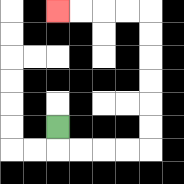{'start': '[2, 5]', 'end': '[2, 0]', 'path_directions': 'D,R,R,R,R,U,U,U,U,U,U,L,L,L,L', 'path_coordinates': '[[2, 5], [2, 6], [3, 6], [4, 6], [5, 6], [6, 6], [6, 5], [6, 4], [6, 3], [6, 2], [6, 1], [6, 0], [5, 0], [4, 0], [3, 0], [2, 0]]'}